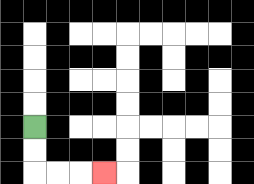{'start': '[1, 5]', 'end': '[4, 7]', 'path_directions': 'D,D,R,R,R', 'path_coordinates': '[[1, 5], [1, 6], [1, 7], [2, 7], [3, 7], [4, 7]]'}